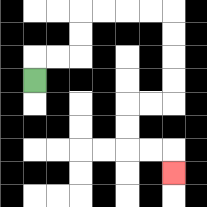{'start': '[1, 3]', 'end': '[7, 7]', 'path_directions': 'U,R,R,U,U,R,R,R,R,D,D,D,D,L,L,D,D,R,R,D', 'path_coordinates': '[[1, 3], [1, 2], [2, 2], [3, 2], [3, 1], [3, 0], [4, 0], [5, 0], [6, 0], [7, 0], [7, 1], [7, 2], [7, 3], [7, 4], [6, 4], [5, 4], [5, 5], [5, 6], [6, 6], [7, 6], [7, 7]]'}